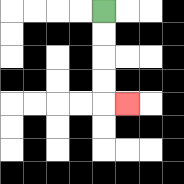{'start': '[4, 0]', 'end': '[5, 4]', 'path_directions': 'D,D,D,D,R', 'path_coordinates': '[[4, 0], [4, 1], [4, 2], [4, 3], [4, 4], [5, 4]]'}